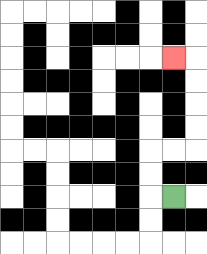{'start': '[7, 8]', 'end': '[7, 2]', 'path_directions': 'L,U,U,R,R,U,U,U,U,L', 'path_coordinates': '[[7, 8], [6, 8], [6, 7], [6, 6], [7, 6], [8, 6], [8, 5], [8, 4], [8, 3], [8, 2], [7, 2]]'}